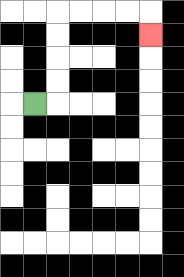{'start': '[1, 4]', 'end': '[6, 1]', 'path_directions': 'R,U,U,U,U,R,R,R,R,D', 'path_coordinates': '[[1, 4], [2, 4], [2, 3], [2, 2], [2, 1], [2, 0], [3, 0], [4, 0], [5, 0], [6, 0], [6, 1]]'}